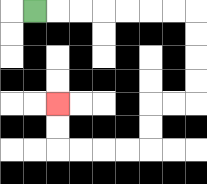{'start': '[1, 0]', 'end': '[2, 4]', 'path_directions': 'R,R,R,R,R,R,R,D,D,D,D,L,L,D,D,L,L,L,L,U,U', 'path_coordinates': '[[1, 0], [2, 0], [3, 0], [4, 0], [5, 0], [6, 0], [7, 0], [8, 0], [8, 1], [8, 2], [8, 3], [8, 4], [7, 4], [6, 4], [6, 5], [6, 6], [5, 6], [4, 6], [3, 6], [2, 6], [2, 5], [2, 4]]'}